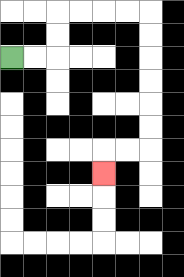{'start': '[0, 2]', 'end': '[4, 7]', 'path_directions': 'R,R,U,U,R,R,R,R,D,D,D,D,D,D,L,L,D', 'path_coordinates': '[[0, 2], [1, 2], [2, 2], [2, 1], [2, 0], [3, 0], [4, 0], [5, 0], [6, 0], [6, 1], [6, 2], [6, 3], [6, 4], [6, 5], [6, 6], [5, 6], [4, 6], [4, 7]]'}